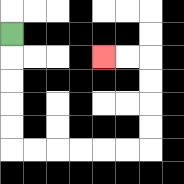{'start': '[0, 1]', 'end': '[4, 2]', 'path_directions': 'D,D,D,D,D,R,R,R,R,R,R,U,U,U,U,L,L', 'path_coordinates': '[[0, 1], [0, 2], [0, 3], [0, 4], [0, 5], [0, 6], [1, 6], [2, 6], [3, 6], [4, 6], [5, 6], [6, 6], [6, 5], [6, 4], [6, 3], [6, 2], [5, 2], [4, 2]]'}